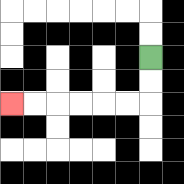{'start': '[6, 2]', 'end': '[0, 4]', 'path_directions': 'D,D,L,L,L,L,L,L', 'path_coordinates': '[[6, 2], [6, 3], [6, 4], [5, 4], [4, 4], [3, 4], [2, 4], [1, 4], [0, 4]]'}